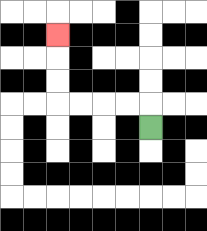{'start': '[6, 5]', 'end': '[2, 1]', 'path_directions': 'U,L,L,L,L,U,U,U', 'path_coordinates': '[[6, 5], [6, 4], [5, 4], [4, 4], [3, 4], [2, 4], [2, 3], [2, 2], [2, 1]]'}